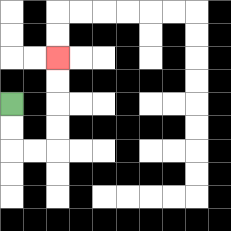{'start': '[0, 4]', 'end': '[2, 2]', 'path_directions': 'D,D,R,R,U,U,U,U', 'path_coordinates': '[[0, 4], [0, 5], [0, 6], [1, 6], [2, 6], [2, 5], [2, 4], [2, 3], [2, 2]]'}